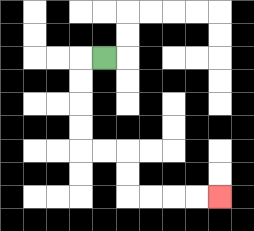{'start': '[4, 2]', 'end': '[9, 8]', 'path_directions': 'L,D,D,D,D,R,R,D,D,R,R,R,R', 'path_coordinates': '[[4, 2], [3, 2], [3, 3], [3, 4], [3, 5], [3, 6], [4, 6], [5, 6], [5, 7], [5, 8], [6, 8], [7, 8], [8, 8], [9, 8]]'}